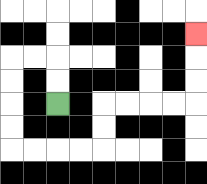{'start': '[2, 4]', 'end': '[8, 1]', 'path_directions': 'U,U,L,L,D,D,D,D,R,R,R,R,U,U,R,R,R,R,U,U,U', 'path_coordinates': '[[2, 4], [2, 3], [2, 2], [1, 2], [0, 2], [0, 3], [0, 4], [0, 5], [0, 6], [1, 6], [2, 6], [3, 6], [4, 6], [4, 5], [4, 4], [5, 4], [6, 4], [7, 4], [8, 4], [8, 3], [8, 2], [8, 1]]'}